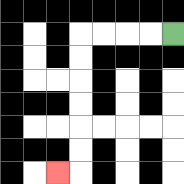{'start': '[7, 1]', 'end': '[2, 7]', 'path_directions': 'L,L,L,L,D,D,D,D,D,D,L', 'path_coordinates': '[[7, 1], [6, 1], [5, 1], [4, 1], [3, 1], [3, 2], [3, 3], [3, 4], [3, 5], [3, 6], [3, 7], [2, 7]]'}